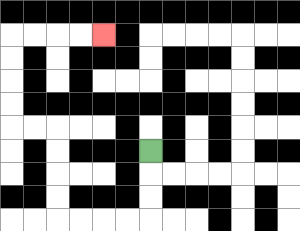{'start': '[6, 6]', 'end': '[4, 1]', 'path_directions': 'D,D,D,L,L,L,L,U,U,U,U,L,L,U,U,U,U,R,R,R,R', 'path_coordinates': '[[6, 6], [6, 7], [6, 8], [6, 9], [5, 9], [4, 9], [3, 9], [2, 9], [2, 8], [2, 7], [2, 6], [2, 5], [1, 5], [0, 5], [0, 4], [0, 3], [0, 2], [0, 1], [1, 1], [2, 1], [3, 1], [4, 1]]'}